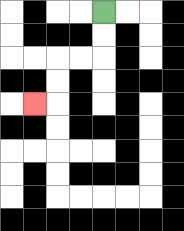{'start': '[4, 0]', 'end': '[1, 4]', 'path_directions': 'D,D,L,L,D,D,L', 'path_coordinates': '[[4, 0], [4, 1], [4, 2], [3, 2], [2, 2], [2, 3], [2, 4], [1, 4]]'}